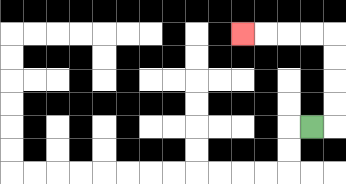{'start': '[13, 5]', 'end': '[10, 1]', 'path_directions': 'R,U,U,U,U,L,L,L,L', 'path_coordinates': '[[13, 5], [14, 5], [14, 4], [14, 3], [14, 2], [14, 1], [13, 1], [12, 1], [11, 1], [10, 1]]'}